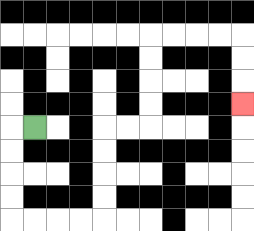{'start': '[1, 5]', 'end': '[10, 4]', 'path_directions': 'L,D,D,D,D,R,R,R,R,U,U,U,U,R,R,U,U,U,U,R,R,R,R,D,D,D', 'path_coordinates': '[[1, 5], [0, 5], [0, 6], [0, 7], [0, 8], [0, 9], [1, 9], [2, 9], [3, 9], [4, 9], [4, 8], [4, 7], [4, 6], [4, 5], [5, 5], [6, 5], [6, 4], [6, 3], [6, 2], [6, 1], [7, 1], [8, 1], [9, 1], [10, 1], [10, 2], [10, 3], [10, 4]]'}